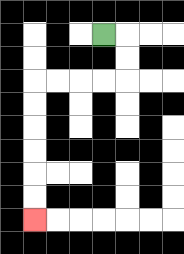{'start': '[4, 1]', 'end': '[1, 9]', 'path_directions': 'R,D,D,L,L,L,L,D,D,D,D,D,D', 'path_coordinates': '[[4, 1], [5, 1], [5, 2], [5, 3], [4, 3], [3, 3], [2, 3], [1, 3], [1, 4], [1, 5], [1, 6], [1, 7], [1, 8], [1, 9]]'}